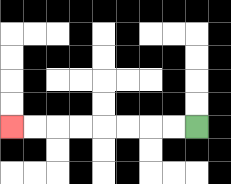{'start': '[8, 5]', 'end': '[0, 5]', 'path_directions': 'L,L,L,L,L,L,L,L', 'path_coordinates': '[[8, 5], [7, 5], [6, 5], [5, 5], [4, 5], [3, 5], [2, 5], [1, 5], [0, 5]]'}